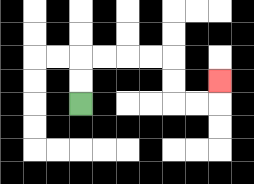{'start': '[3, 4]', 'end': '[9, 3]', 'path_directions': 'U,U,R,R,R,R,D,D,R,R,U', 'path_coordinates': '[[3, 4], [3, 3], [3, 2], [4, 2], [5, 2], [6, 2], [7, 2], [7, 3], [7, 4], [8, 4], [9, 4], [9, 3]]'}